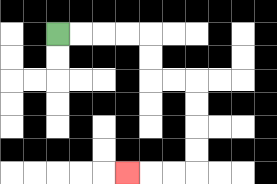{'start': '[2, 1]', 'end': '[5, 7]', 'path_directions': 'R,R,R,R,D,D,R,R,D,D,D,D,L,L,L', 'path_coordinates': '[[2, 1], [3, 1], [4, 1], [5, 1], [6, 1], [6, 2], [6, 3], [7, 3], [8, 3], [8, 4], [8, 5], [8, 6], [8, 7], [7, 7], [6, 7], [5, 7]]'}